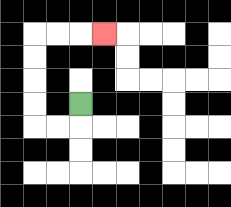{'start': '[3, 4]', 'end': '[4, 1]', 'path_directions': 'D,L,L,U,U,U,U,R,R,R', 'path_coordinates': '[[3, 4], [3, 5], [2, 5], [1, 5], [1, 4], [1, 3], [1, 2], [1, 1], [2, 1], [3, 1], [4, 1]]'}